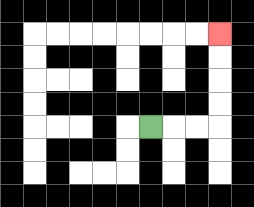{'start': '[6, 5]', 'end': '[9, 1]', 'path_directions': 'R,R,R,U,U,U,U', 'path_coordinates': '[[6, 5], [7, 5], [8, 5], [9, 5], [9, 4], [9, 3], [9, 2], [9, 1]]'}